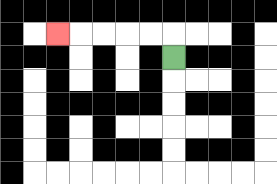{'start': '[7, 2]', 'end': '[2, 1]', 'path_directions': 'U,L,L,L,L,L', 'path_coordinates': '[[7, 2], [7, 1], [6, 1], [5, 1], [4, 1], [3, 1], [2, 1]]'}